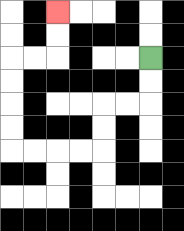{'start': '[6, 2]', 'end': '[2, 0]', 'path_directions': 'D,D,L,L,D,D,L,L,L,L,U,U,U,U,R,R,U,U', 'path_coordinates': '[[6, 2], [6, 3], [6, 4], [5, 4], [4, 4], [4, 5], [4, 6], [3, 6], [2, 6], [1, 6], [0, 6], [0, 5], [0, 4], [0, 3], [0, 2], [1, 2], [2, 2], [2, 1], [2, 0]]'}